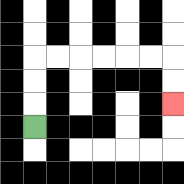{'start': '[1, 5]', 'end': '[7, 4]', 'path_directions': 'U,U,U,R,R,R,R,R,R,D,D', 'path_coordinates': '[[1, 5], [1, 4], [1, 3], [1, 2], [2, 2], [3, 2], [4, 2], [5, 2], [6, 2], [7, 2], [7, 3], [7, 4]]'}